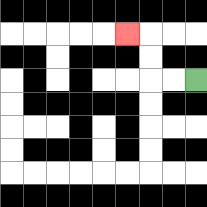{'start': '[8, 3]', 'end': '[5, 1]', 'path_directions': 'L,L,U,U,L', 'path_coordinates': '[[8, 3], [7, 3], [6, 3], [6, 2], [6, 1], [5, 1]]'}